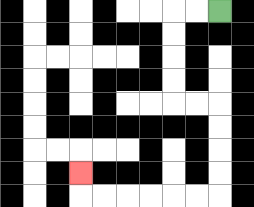{'start': '[9, 0]', 'end': '[3, 7]', 'path_directions': 'L,L,D,D,D,D,R,R,D,D,D,D,L,L,L,L,L,L,U', 'path_coordinates': '[[9, 0], [8, 0], [7, 0], [7, 1], [7, 2], [7, 3], [7, 4], [8, 4], [9, 4], [9, 5], [9, 6], [9, 7], [9, 8], [8, 8], [7, 8], [6, 8], [5, 8], [4, 8], [3, 8], [3, 7]]'}